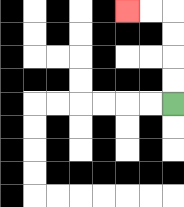{'start': '[7, 4]', 'end': '[5, 0]', 'path_directions': 'U,U,U,U,L,L', 'path_coordinates': '[[7, 4], [7, 3], [7, 2], [7, 1], [7, 0], [6, 0], [5, 0]]'}